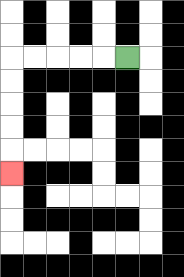{'start': '[5, 2]', 'end': '[0, 7]', 'path_directions': 'L,L,L,L,L,D,D,D,D,D', 'path_coordinates': '[[5, 2], [4, 2], [3, 2], [2, 2], [1, 2], [0, 2], [0, 3], [0, 4], [0, 5], [0, 6], [0, 7]]'}